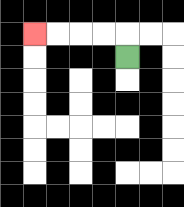{'start': '[5, 2]', 'end': '[1, 1]', 'path_directions': 'U,L,L,L,L', 'path_coordinates': '[[5, 2], [5, 1], [4, 1], [3, 1], [2, 1], [1, 1]]'}